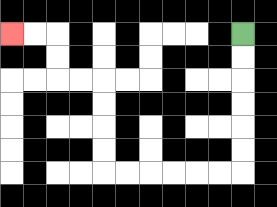{'start': '[10, 1]', 'end': '[0, 1]', 'path_directions': 'D,D,D,D,D,D,L,L,L,L,L,L,U,U,U,U,L,L,U,U,L,L', 'path_coordinates': '[[10, 1], [10, 2], [10, 3], [10, 4], [10, 5], [10, 6], [10, 7], [9, 7], [8, 7], [7, 7], [6, 7], [5, 7], [4, 7], [4, 6], [4, 5], [4, 4], [4, 3], [3, 3], [2, 3], [2, 2], [2, 1], [1, 1], [0, 1]]'}